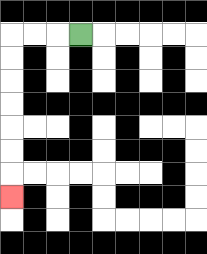{'start': '[3, 1]', 'end': '[0, 8]', 'path_directions': 'L,L,L,D,D,D,D,D,D,D', 'path_coordinates': '[[3, 1], [2, 1], [1, 1], [0, 1], [0, 2], [0, 3], [0, 4], [0, 5], [0, 6], [0, 7], [0, 8]]'}